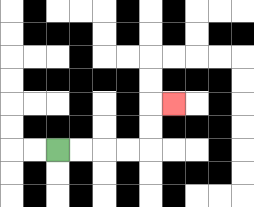{'start': '[2, 6]', 'end': '[7, 4]', 'path_directions': 'R,R,R,R,U,U,R', 'path_coordinates': '[[2, 6], [3, 6], [4, 6], [5, 6], [6, 6], [6, 5], [6, 4], [7, 4]]'}